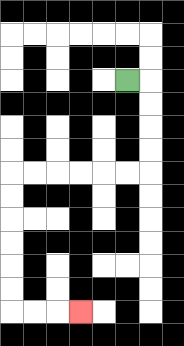{'start': '[5, 3]', 'end': '[3, 13]', 'path_directions': 'R,D,D,D,D,L,L,L,L,L,L,D,D,D,D,D,D,R,R,R', 'path_coordinates': '[[5, 3], [6, 3], [6, 4], [6, 5], [6, 6], [6, 7], [5, 7], [4, 7], [3, 7], [2, 7], [1, 7], [0, 7], [0, 8], [0, 9], [0, 10], [0, 11], [0, 12], [0, 13], [1, 13], [2, 13], [3, 13]]'}